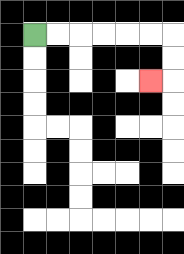{'start': '[1, 1]', 'end': '[6, 3]', 'path_directions': 'R,R,R,R,R,R,D,D,L', 'path_coordinates': '[[1, 1], [2, 1], [3, 1], [4, 1], [5, 1], [6, 1], [7, 1], [7, 2], [7, 3], [6, 3]]'}